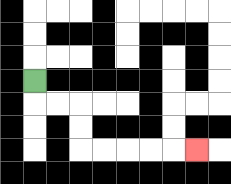{'start': '[1, 3]', 'end': '[8, 6]', 'path_directions': 'D,R,R,D,D,R,R,R,R,R', 'path_coordinates': '[[1, 3], [1, 4], [2, 4], [3, 4], [3, 5], [3, 6], [4, 6], [5, 6], [6, 6], [7, 6], [8, 6]]'}